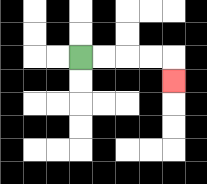{'start': '[3, 2]', 'end': '[7, 3]', 'path_directions': 'R,R,R,R,D', 'path_coordinates': '[[3, 2], [4, 2], [5, 2], [6, 2], [7, 2], [7, 3]]'}